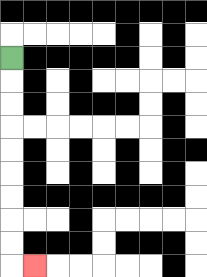{'start': '[0, 2]', 'end': '[1, 11]', 'path_directions': 'D,D,D,D,D,D,D,D,D,R', 'path_coordinates': '[[0, 2], [0, 3], [0, 4], [0, 5], [0, 6], [0, 7], [0, 8], [0, 9], [0, 10], [0, 11], [1, 11]]'}